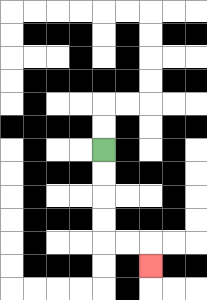{'start': '[4, 6]', 'end': '[6, 11]', 'path_directions': 'D,D,D,D,R,R,D', 'path_coordinates': '[[4, 6], [4, 7], [4, 8], [4, 9], [4, 10], [5, 10], [6, 10], [6, 11]]'}